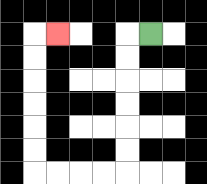{'start': '[6, 1]', 'end': '[2, 1]', 'path_directions': 'L,D,D,D,D,D,D,L,L,L,L,U,U,U,U,U,U,R', 'path_coordinates': '[[6, 1], [5, 1], [5, 2], [5, 3], [5, 4], [5, 5], [5, 6], [5, 7], [4, 7], [3, 7], [2, 7], [1, 7], [1, 6], [1, 5], [1, 4], [1, 3], [1, 2], [1, 1], [2, 1]]'}